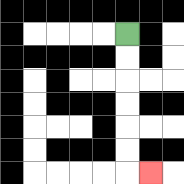{'start': '[5, 1]', 'end': '[6, 7]', 'path_directions': 'D,D,D,D,D,D,R', 'path_coordinates': '[[5, 1], [5, 2], [5, 3], [5, 4], [5, 5], [5, 6], [5, 7], [6, 7]]'}